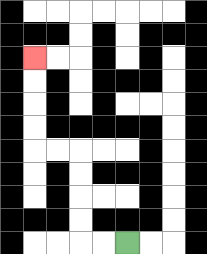{'start': '[5, 10]', 'end': '[1, 2]', 'path_directions': 'L,L,U,U,U,U,L,L,U,U,U,U', 'path_coordinates': '[[5, 10], [4, 10], [3, 10], [3, 9], [3, 8], [3, 7], [3, 6], [2, 6], [1, 6], [1, 5], [1, 4], [1, 3], [1, 2]]'}